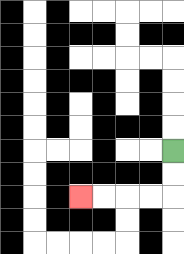{'start': '[7, 6]', 'end': '[3, 8]', 'path_directions': 'D,D,L,L,L,L', 'path_coordinates': '[[7, 6], [7, 7], [7, 8], [6, 8], [5, 8], [4, 8], [3, 8]]'}